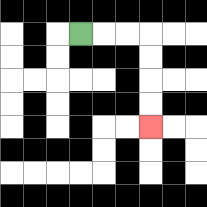{'start': '[3, 1]', 'end': '[6, 5]', 'path_directions': 'R,R,R,D,D,D,D', 'path_coordinates': '[[3, 1], [4, 1], [5, 1], [6, 1], [6, 2], [6, 3], [6, 4], [6, 5]]'}